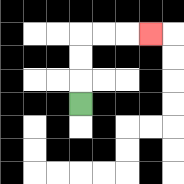{'start': '[3, 4]', 'end': '[6, 1]', 'path_directions': 'U,U,U,R,R,R', 'path_coordinates': '[[3, 4], [3, 3], [3, 2], [3, 1], [4, 1], [5, 1], [6, 1]]'}